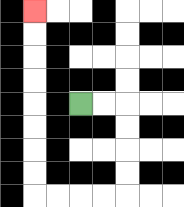{'start': '[3, 4]', 'end': '[1, 0]', 'path_directions': 'R,R,D,D,D,D,L,L,L,L,U,U,U,U,U,U,U,U', 'path_coordinates': '[[3, 4], [4, 4], [5, 4], [5, 5], [5, 6], [5, 7], [5, 8], [4, 8], [3, 8], [2, 8], [1, 8], [1, 7], [1, 6], [1, 5], [1, 4], [1, 3], [1, 2], [1, 1], [1, 0]]'}